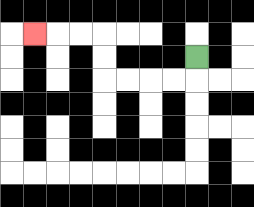{'start': '[8, 2]', 'end': '[1, 1]', 'path_directions': 'D,L,L,L,L,U,U,L,L,L', 'path_coordinates': '[[8, 2], [8, 3], [7, 3], [6, 3], [5, 3], [4, 3], [4, 2], [4, 1], [3, 1], [2, 1], [1, 1]]'}